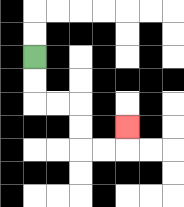{'start': '[1, 2]', 'end': '[5, 5]', 'path_directions': 'D,D,R,R,D,D,R,R,U', 'path_coordinates': '[[1, 2], [1, 3], [1, 4], [2, 4], [3, 4], [3, 5], [3, 6], [4, 6], [5, 6], [5, 5]]'}